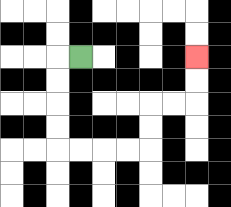{'start': '[3, 2]', 'end': '[8, 2]', 'path_directions': 'L,D,D,D,D,R,R,R,R,U,U,R,R,U,U', 'path_coordinates': '[[3, 2], [2, 2], [2, 3], [2, 4], [2, 5], [2, 6], [3, 6], [4, 6], [5, 6], [6, 6], [6, 5], [6, 4], [7, 4], [8, 4], [8, 3], [8, 2]]'}